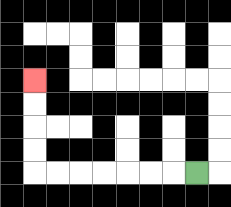{'start': '[8, 7]', 'end': '[1, 3]', 'path_directions': 'L,L,L,L,L,L,L,U,U,U,U', 'path_coordinates': '[[8, 7], [7, 7], [6, 7], [5, 7], [4, 7], [3, 7], [2, 7], [1, 7], [1, 6], [1, 5], [1, 4], [1, 3]]'}